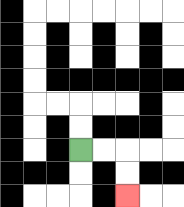{'start': '[3, 6]', 'end': '[5, 8]', 'path_directions': 'R,R,D,D', 'path_coordinates': '[[3, 6], [4, 6], [5, 6], [5, 7], [5, 8]]'}